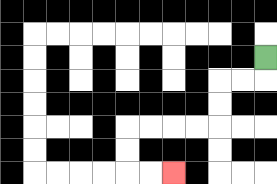{'start': '[11, 2]', 'end': '[7, 7]', 'path_directions': 'D,L,L,D,D,L,L,L,L,D,D,R,R', 'path_coordinates': '[[11, 2], [11, 3], [10, 3], [9, 3], [9, 4], [9, 5], [8, 5], [7, 5], [6, 5], [5, 5], [5, 6], [5, 7], [6, 7], [7, 7]]'}